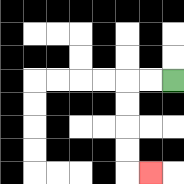{'start': '[7, 3]', 'end': '[6, 7]', 'path_directions': 'L,L,D,D,D,D,R', 'path_coordinates': '[[7, 3], [6, 3], [5, 3], [5, 4], [5, 5], [5, 6], [5, 7], [6, 7]]'}